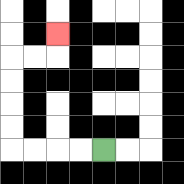{'start': '[4, 6]', 'end': '[2, 1]', 'path_directions': 'L,L,L,L,U,U,U,U,R,R,U', 'path_coordinates': '[[4, 6], [3, 6], [2, 6], [1, 6], [0, 6], [0, 5], [0, 4], [0, 3], [0, 2], [1, 2], [2, 2], [2, 1]]'}